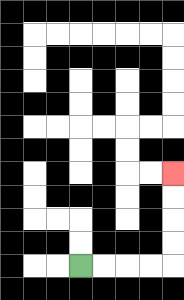{'start': '[3, 11]', 'end': '[7, 7]', 'path_directions': 'R,R,R,R,U,U,U,U', 'path_coordinates': '[[3, 11], [4, 11], [5, 11], [6, 11], [7, 11], [7, 10], [7, 9], [7, 8], [7, 7]]'}